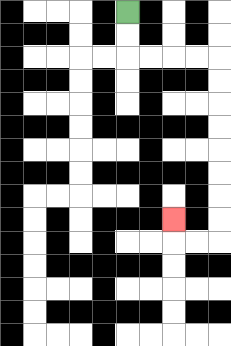{'start': '[5, 0]', 'end': '[7, 9]', 'path_directions': 'D,D,R,R,R,R,D,D,D,D,D,D,D,D,L,L,U', 'path_coordinates': '[[5, 0], [5, 1], [5, 2], [6, 2], [7, 2], [8, 2], [9, 2], [9, 3], [9, 4], [9, 5], [9, 6], [9, 7], [9, 8], [9, 9], [9, 10], [8, 10], [7, 10], [7, 9]]'}